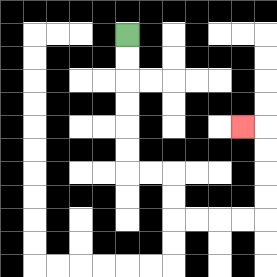{'start': '[5, 1]', 'end': '[10, 5]', 'path_directions': 'D,D,D,D,D,D,R,R,D,D,R,R,R,R,U,U,U,U,L', 'path_coordinates': '[[5, 1], [5, 2], [5, 3], [5, 4], [5, 5], [5, 6], [5, 7], [6, 7], [7, 7], [7, 8], [7, 9], [8, 9], [9, 9], [10, 9], [11, 9], [11, 8], [11, 7], [11, 6], [11, 5], [10, 5]]'}